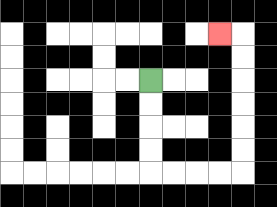{'start': '[6, 3]', 'end': '[9, 1]', 'path_directions': 'D,D,D,D,R,R,R,R,U,U,U,U,U,U,L', 'path_coordinates': '[[6, 3], [6, 4], [6, 5], [6, 6], [6, 7], [7, 7], [8, 7], [9, 7], [10, 7], [10, 6], [10, 5], [10, 4], [10, 3], [10, 2], [10, 1], [9, 1]]'}